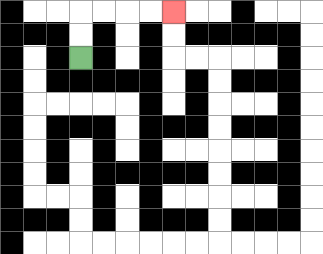{'start': '[3, 2]', 'end': '[7, 0]', 'path_directions': 'U,U,R,R,R,R', 'path_coordinates': '[[3, 2], [3, 1], [3, 0], [4, 0], [5, 0], [6, 0], [7, 0]]'}